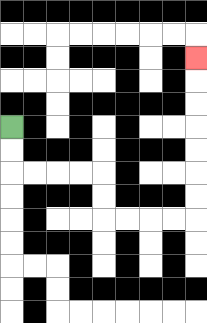{'start': '[0, 5]', 'end': '[8, 2]', 'path_directions': 'D,D,R,R,R,R,D,D,R,R,R,R,U,U,U,U,U,U,U', 'path_coordinates': '[[0, 5], [0, 6], [0, 7], [1, 7], [2, 7], [3, 7], [4, 7], [4, 8], [4, 9], [5, 9], [6, 9], [7, 9], [8, 9], [8, 8], [8, 7], [8, 6], [8, 5], [8, 4], [8, 3], [8, 2]]'}